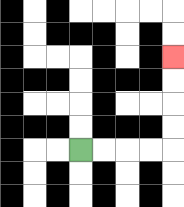{'start': '[3, 6]', 'end': '[7, 2]', 'path_directions': 'R,R,R,R,U,U,U,U', 'path_coordinates': '[[3, 6], [4, 6], [5, 6], [6, 6], [7, 6], [7, 5], [7, 4], [7, 3], [7, 2]]'}